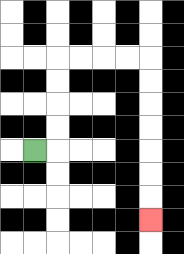{'start': '[1, 6]', 'end': '[6, 9]', 'path_directions': 'R,U,U,U,U,R,R,R,R,D,D,D,D,D,D,D', 'path_coordinates': '[[1, 6], [2, 6], [2, 5], [2, 4], [2, 3], [2, 2], [3, 2], [4, 2], [5, 2], [6, 2], [6, 3], [6, 4], [6, 5], [6, 6], [6, 7], [6, 8], [6, 9]]'}